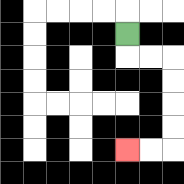{'start': '[5, 1]', 'end': '[5, 6]', 'path_directions': 'D,R,R,D,D,D,D,L,L', 'path_coordinates': '[[5, 1], [5, 2], [6, 2], [7, 2], [7, 3], [7, 4], [7, 5], [7, 6], [6, 6], [5, 6]]'}